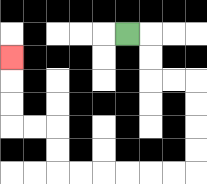{'start': '[5, 1]', 'end': '[0, 2]', 'path_directions': 'R,D,D,R,R,D,D,D,D,L,L,L,L,L,L,U,U,L,L,U,U,U', 'path_coordinates': '[[5, 1], [6, 1], [6, 2], [6, 3], [7, 3], [8, 3], [8, 4], [8, 5], [8, 6], [8, 7], [7, 7], [6, 7], [5, 7], [4, 7], [3, 7], [2, 7], [2, 6], [2, 5], [1, 5], [0, 5], [0, 4], [0, 3], [0, 2]]'}